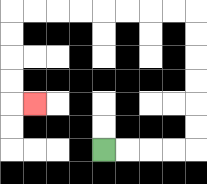{'start': '[4, 6]', 'end': '[1, 4]', 'path_directions': 'R,R,R,R,U,U,U,U,U,U,L,L,L,L,L,L,L,L,D,D,D,D,R', 'path_coordinates': '[[4, 6], [5, 6], [6, 6], [7, 6], [8, 6], [8, 5], [8, 4], [8, 3], [8, 2], [8, 1], [8, 0], [7, 0], [6, 0], [5, 0], [4, 0], [3, 0], [2, 0], [1, 0], [0, 0], [0, 1], [0, 2], [0, 3], [0, 4], [1, 4]]'}